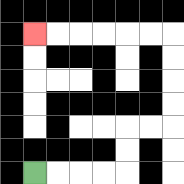{'start': '[1, 7]', 'end': '[1, 1]', 'path_directions': 'R,R,R,R,U,U,R,R,U,U,U,U,L,L,L,L,L,L', 'path_coordinates': '[[1, 7], [2, 7], [3, 7], [4, 7], [5, 7], [5, 6], [5, 5], [6, 5], [7, 5], [7, 4], [7, 3], [7, 2], [7, 1], [6, 1], [5, 1], [4, 1], [3, 1], [2, 1], [1, 1]]'}